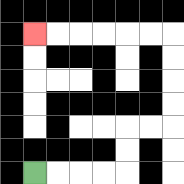{'start': '[1, 7]', 'end': '[1, 1]', 'path_directions': 'R,R,R,R,U,U,R,R,U,U,U,U,L,L,L,L,L,L', 'path_coordinates': '[[1, 7], [2, 7], [3, 7], [4, 7], [5, 7], [5, 6], [5, 5], [6, 5], [7, 5], [7, 4], [7, 3], [7, 2], [7, 1], [6, 1], [5, 1], [4, 1], [3, 1], [2, 1], [1, 1]]'}